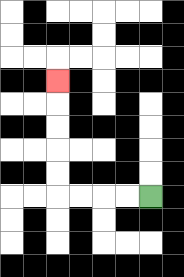{'start': '[6, 8]', 'end': '[2, 3]', 'path_directions': 'L,L,L,L,U,U,U,U,U', 'path_coordinates': '[[6, 8], [5, 8], [4, 8], [3, 8], [2, 8], [2, 7], [2, 6], [2, 5], [2, 4], [2, 3]]'}